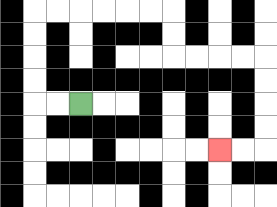{'start': '[3, 4]', 'end': '[9, 6]', 'path_directions': 'L,L,U,U,U,U,R,R,R,R,R,R,D,D,R,R,R,R,D,D,D,D,L,L', 'path_coordinates': '[[3, 4], [2, 4], [1, 4], [1, 3], [1, 2], [1, 1], [1, 0], [2, 0], [3, 0], [4, 0], [5, 0], [6, 0], [7, 0], [7, 1], [7, 2], [8, 2], [9, 2], [10, 2], [11, 2], [11, 3], [11, 4], [11, 5], [11, 6], [10, 6], [9, 6]]'}